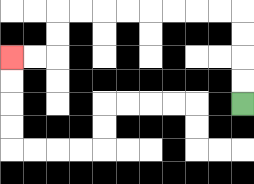{'start': '[10, 4]', 'end': '[0, 2]', 'path_directions': 'U,U,U,U,L,L,L,L,L,L,L,L,D,D,L,L', 'path_coordinates': '[[10, 4], [10, 3], [10, 2], [10, 1], [10, 0], [9, 0], [8, 0], [7, 0], [6, 0], [5, 0], [4, 0], [3, 0], [2, 0], [2, 1], [2, 2], [1, 2], [0, 2]]'}